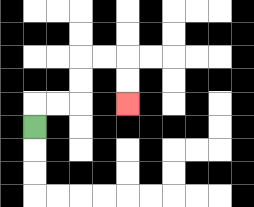{'start': '[1, 5]', 'end': '[5, 4]', 'path_directions': 'U,R,R,U,U,R,R,D,D', 'path_coordinates': '[[1, 5], [1, 4], [2, 4], [3, 4], [3, 3], [3, 2], [4, 2], [5, 2], [5, 3], [5, 4]]'}